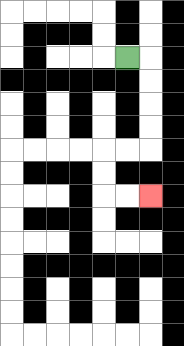{'start': '[5, 2]', 'end': '[6, 8]', 'path_directions': 'R,D,D,D,D,L,L,D,D,R,R', 'path_coordinates': '[[5, 2], [6, 2], [6, 3], [6, 4], [6, 5], [6, 6], [5, 6], [4, 6], [4, 7], [4, 8], [5, 8], [6, 8]]'}